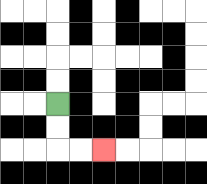{'start': '[2, 4]', 'end': '[4, 6]', 'path_directions': 'D,D,R,R', 'path_coordinates': '[[2, 4], [2, 5], [2, 6], [3, 6], [4, 6]]'}